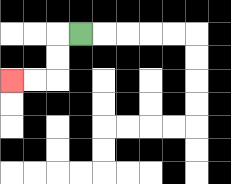{'start': '[3, 1]', 'end': '[0, 3]', 'path_directions': 'L,D,D,L,L', 'path_coordinates': '[[3, 1], [2, 1], [2, 2], [2, 3], [1, 3], [0, 3]]'}